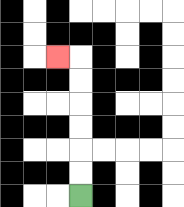{'start': '[3, 8]', 'end': '[2, 2]', 'path_directions': 'U,U,U,U,U,U,L', 'path_coordinates': '[[3, 8], [3, 7], [3, 6], [3, 5], [3, 4], [3, 3], [3, 2], [2, 2]]'}